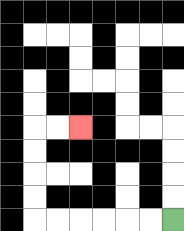{'start': '[7, 9]', 'end': '[3, 5]', 'path_directions': 'L,L,L,L,L,L,U,U,U,U,R,R', 'path_coordinates': '[[7, 9], [6, 9], [5, 9], [4, 9], [3, 9], [2, 9], [1, 9], [1, 8], [1, 7], [1, 6], [1, 5], [2, 5], [3, 5]]'}